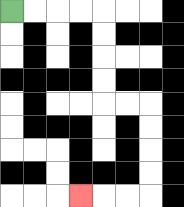{'start': '[0, 0]', 'end': '[3, 8]', 'path_directions': 'R,R,R,R,D,D,D,D,R,R,D,D,D,D,L,L,L', 'path_coordinates': '[[0, 0], [1, 0], [2, 0], [3, 0], [4, 0], [4, 1], [4, 2], [4, 3], [4, 4], [5, 4], [6, 4], [6, 5], [6, 6], [6, 7], [6, 8], [5, 8], [4, 8], [3, 8]]'}